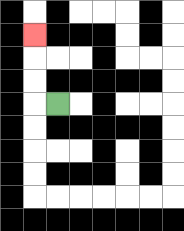{'start': '[2, 4]', 'end': '[1, 1]', 'path_directions': 'L,U,U,U', 'path_coordinates': '[[2, 4], [1, 4], [1, 3], [1, 2], [1, 1]]'}